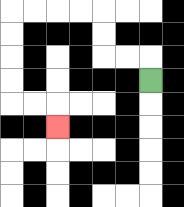{'start': '[6, 3]', 'end': '[2, 5]', 'path_directions': 'U,L,L,U,U,L,L,L,L,D,D,D,D,R,R,D', 'path_coordinates': '[[6, 3], [6, 2], [5, 2], [4, 2], [4, 1], [4, 0], [3, 0], [2, 0], [1, 0], [0, 0], [0, 1], [0, 2], [0, 3], [0, 4], [1, 4], [2, 4], [2, 5]]'}